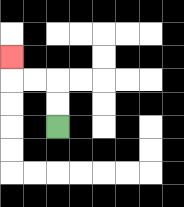{'start': '[2, 5]', 'end': '[0, 2]', 'path_directions': 'U,U,L,L,U', 'path_coordinates': '[[2, 5], [2, 4], [2, 3], [1, 3], [0, 3], [0, 2]]'}